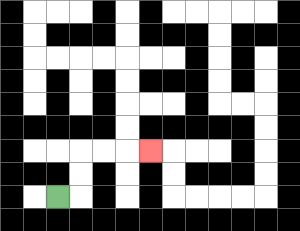{'start': '[2, 8]', 'end': '[6, 6]', 'path_directions': 'R,U,U,R,R,R', 'path_coordinates': '[[2, 8], [3, 8], [3, 7], [3, 6], [4, 6], [5, 6], [6, 6]]'}